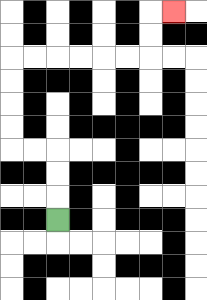{'start': '[2, 9]', 'end': '[7, 0]', 'path_directions': 'U,U,U,L,L,U,U,U,U,R,R,R,R,R,R,U,U,R', 'path_coordinates': '[[2, 9], [2, 8], [2, 7], [2, 6], [1, 6], [0, 6], [0, 5], [0, 4], [0, 3], [0, 2], [1, 2], [2, 2], [3, 2], [4, 2], [5, 2], [6, 2], [6, 1], [6, 0], [7, 0]]'}